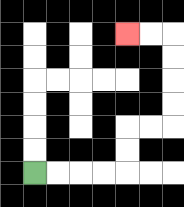{'start': '[1, 7]', 'end': '[5, 1]', 'path_directions': 'R,R,R,R,U,U,R,R,U,U,U,U,L,L', 'path_coordinates': '[[1, 7], [2, 7], [3, 7], [4, 7], [5, 7], [5, 6], [5, 5], [6, 5], [7, 5], [7, 4], [7, 3], [7, 2], [7, 1], [6, 1], [5, 1]]'}